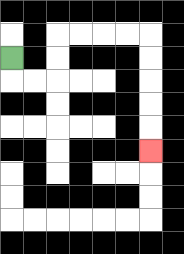{'start': '[0, 2]', 'end': '[6, 6]', 'path_directions': 'D,R,R,U,U,R,R,R,R,D,D,D,D,D', 'path_coordinates': '[[0, 2], [0, 3], [1, 3], [2, 3], [2, 2], [2, 1], [3, 1], [4, 1], [5, 1], [6, 1], [6, 2], [6, 3], [6, 4], [6, 5], [6, 6]]'}